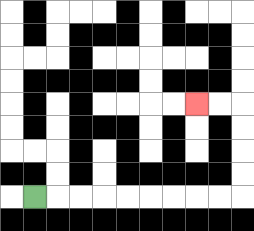{'start': '[1, 8]', 'end': '[8, 4]', 'path_directions': 'R,R,R,R,R,R,R,R,R,U,U,U,U,L,L', 'path_coordinates': '[[1, 8], [2, 8], [3, 8], [4, 8], [5, 8], [6, 8], [7, 8], [8, 8], [9, 8], [10, 8], [10, 7], [10, 6], [10, 5], [10, 4], [9, 4], [8, 4]]'}